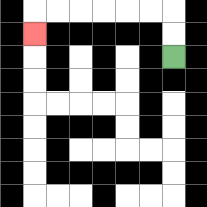{'start': '[7, 2]', 'end': '[1, 1]', 'path_directions': 'U,U,L,L,L,L,L,L,D', 'path_coordinates': '[[7, 2], [7, 1], [7, 0], [6, 0], [5, 0], [4, 0], [3, 0], [2, 0], [1, 0], [1, 1]]'}